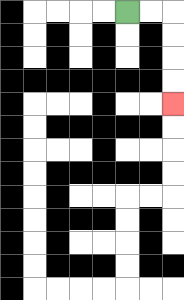{'start': '[5, 0]', 'end': '[7, 4]', 'path_directions': 'R,R,D,D,D,D', 'path_coordinates': '[[5, 0], [6, 0], [7, 0], [7, 1], [7, 2], [7, 3], [7, 4]]'}